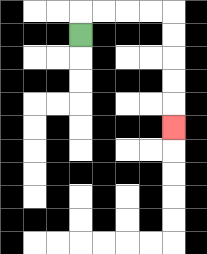{'start': '[3, 1]', 'end': '[7, 5]', 'path_directions': 'U,R,R,R,R,D,D,D,D,D', 'path_coordinates': '[[3, 1], [3, 0], [4, 0], [5, 0], [6, 0], [7, 0], [7, 1], [7, 2], [7, 3], [7, 4], [7, 5]]'}